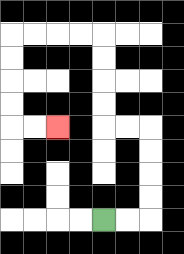{'start': '[4, 9]', 'end': '[2, 5]', 'path_directions': 'R,R,U,U,U,U,L,L,U,U,U,U,L,L,L,L,D,D,D,D,R,R', 'path_coordinates': '[[4, 9], [5, 9], [6, 9], [6, 8], [6, 7], [6, 6], [6, 5], [5, 5], [4, 5], [4, 4], [4, 3], [4, 2], [4, 1], [3, 1], [2, 1], [1, 1], [0, 1], [0, 2], [0, 3], [0, 4], [0, 5], [1, 5], [2, 5]]'}